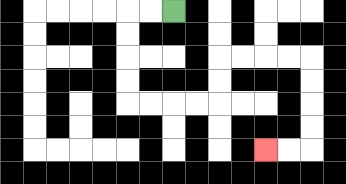{'start': '[7, 0]', 'end': '[11, 6]', 'path_directions': 'L,L,D,D,D,D,R,R,R,R,U,U,R,R,R,R,D,D,D,D,L,L', 'path_coordinates': '[[7, 0], [6, 0], [5, 0], [5, 1], [5, 2], [5, 3], [5, 4], [6, 4], [7, 4], [8, 4], [9, 4], [9, 3], [9, 2], [10, 2], [11, 2], [12, 2], [13, 2], [13, 3], [13, 4], [13, 5], [13, 6], [12, 6], [11, 6]]'}